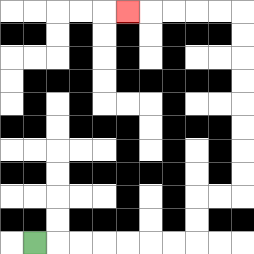{'start': '[1, 10]', 'end': '[5, 0]', 'path_directions': 'R,R,R,R,R,R,R,U,U,R,R,U,U,U,U,U,U,U,U,L,L,L,L,L', 'path_coordinates': '[[1, 10], [2, 10], [3, 10], [4, 10], [5, 10], [6, 10], [7, 10], [8, 10], [8, 9], [8, 8], [9, 8], [10, 8], [10, 7], [10, 6], [10, 5], [10, 4], [10, 3], [10, 2], [10, 1], [10, 0], [9, 0], [8, 0], [7, 0], [6, 0], [5, 0]]'}